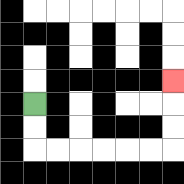{'start': '[1, 4]', 'end': '[7, 3]', 'path_directions': 'D,D,R,R,R,R,R,R,U,U,U', 'path_coordinates': '[[1, 4], [1, 5], [1, 6], [2, 6], [3, 6], [4, 6], [5, 6], [6, 6], [7, 6], [7, 5], [7, 4], [7, 3]]'}